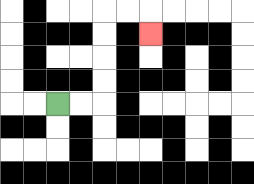{'start': '[2, 4]', 'end': '[6, 1]', 'path_directions': 'R,R,U,U,U,U,R,R,D', 'path_coordinates': '[[2, 4], [3, 4], [4, 4], [4, 3], [4, 2], [4, 1], [4, 0], [5, 0], [6, 0], [6, 1]]'}